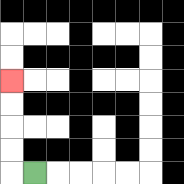{'start': '[1, 7]', 'end': '[0, 3]', 'path_directions': 'L,U,U,U,U', 'path_coordinates': '[[1, 7], [0, 7], [0, 6], [0, 5], [0, 4], [0, 3]]'}